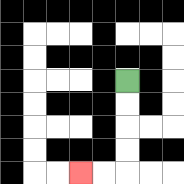{'start': '[5, 3]', 'end': '[3, 7]', 'path_directions': 'D,D,D,D,L,L', 'path_coordinates': '[[5, 3], [5, 4], [5, 5], [5, 6], [5, 7], [4, 7], [3, 7]]'}